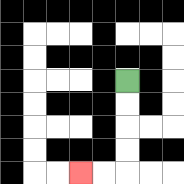{'start': '[5, 3]', 'end': '[3, 7]', 'path_directions': 'D,D,D,D,L,L', 'path_coordinates': '[[5, 3], [5, 4], [5, 5], [5, 6], [5, 7], [4, 7], [3, 7]]'}